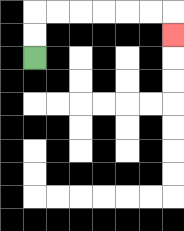{'start': '[1, 2]', 'end': '[7, 1]', 'path_directions': 'U,U,R,R,R,R,R,R,D', 'path_coordinates': '[[1, 2], [1, 1], [1, 0], [2, 0], [3, 0], [4, 0], [5, 0], [6, 0], [7, 0], [7, 1]]'}